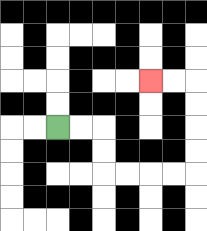{'start': '[2, 5]', 'end': '[6, 3]', 'path_directions': 'R,R,D,D,R,R,R,R,U,U,U,U,L,L', 'path_coordinates': '[[2, 5], [3, 5], [4, 5], [4, 6], [4, 7], [5, 7], [6, 7], [7, 7], [8, 7], [8, 6], [8, 5], [8, 4], [8, 3], [7, 3], [6, 3]]'}